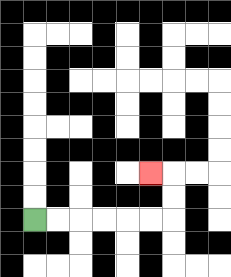{'start': '[1, 9]', 'end': '[6, 7]', 'path_directions': 'R,R,R,R,R,R,U,U,L', 'path_coordinates': '[[1, 9], [2, 9], [3, 9], [4, 9], [5, 9], [6, 9], [7, 9], [7, 8], [7, 7], [6, 7]]'}